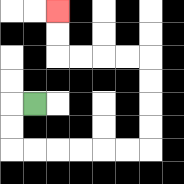{'start': '[1, 4]', 'end': '[2, 0]', 'path_directions': 'L,D,D,R,R,R,R,R,R,U,U,U,U,L,L,L,L,U,U', 'path_coordinates': '[[1, 4], [0, 4], [0, 5], [0, 6], [1, 6], [2, 6], [3, 6], [4, 6], [5, 6], [6, 6], [6, 5], [6, 4], [6, 3], [6, 2], [5, 2], [4, 2], [3, 2], [2, 2], [2, 1], [2, 0]]'}